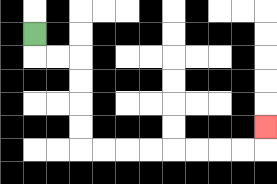{'start': '[1, 1]', 'end': '[11, 5]', 'path_directions': 'D,R,R,D,D,D,D,R,R,R,R,R,R,R,R,U', 'path_coordinates': '[[1, 1], [1, 2], [2, 2], [3, 2], [3, 3], [3, 4], [3, 5], [3, 6], [4, 6], [5, 6], [6, 6], [7, 6], [8, 6], [9, 6], [10, 6], [11, 6], [11, 5]]'}